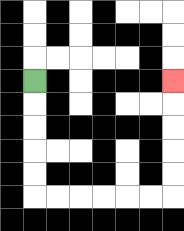{'start': '[1, 3]', 'end': '[7, 3]', 'path_directions': 'D,D,D,D,D,R,R,R,R,R,R,U,U,U,U,U', 'path_coordinates': '[[1, 3], [1, 4], [1, 5], [1, 6], [1, 7], [1, 8], [2, 8], [3, 8], [4, 8], [5, 8], [6, 8], [7, 8], [7, 7], [7, 6], [7, 5], [7, 4], [7, 3]]'}